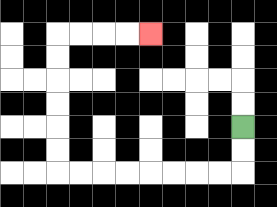{'start': '[10, 5]', 'end': '[6, 1]', 'path_directions': 'D,D,L,L,L,L,L,L,L,L,U,U,U,U,U,U,R,R,R,R', 'path_coordinates': '[[10, 5], [10, 6], [10, 7], [9, 7], [8, 7], [7, 7], [6, 7], [5, 7], [4, 7], [3, 7], [2, 7], [2, 6], [2, 5], [2, 4], [2, 3], [2, 2], [2, 1], [3, 1], [4, 1], [5, 1], [6, 1]]'}